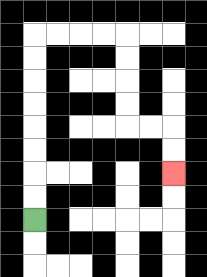{'start': '[1, 9]', 'end': '[7, 7]', 'path_directions': 'U,U,U,U,U,U,U,U,R,R,R,R,D,D,D,D,R,R,D,D', 'path_coordinates': '[[1, 9], [1, 8], [1, 7], [1, 6], [1, 5], [1, 4], [1, 3], [1, 2], [1, 1], [2, 1], [3, 1], [4, 1], [5, 1], [5, 2], [5, 3], [5, 4], [5, 5], [6, 5], [7, 5], [7, 6], [7, 7]]'}